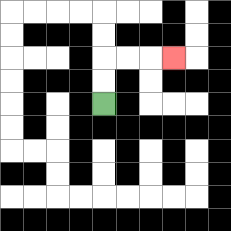{'start': '[4, 4]', 'end': '[7, 2]', 'path_directions': 'U,U,R,R,R', 'path_coordinates': '[[4, 4], [4, 3], [4, 2], [5, 2], [6, 2], [7, 2]]'}